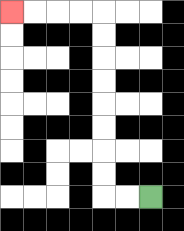{'start': '[6, 8]', 'end': '[0, 0]', 'path_directions': 'L,L,U,U,U,U,U,U,U,U,L,L,L,L', 'path_coordinates': '[[6, 8], [5, 8], [4, 8], [4, 7], [4, 6], [4, 5], [4, 4], [4, 3], [4, 2], [4, 1], [4, 0], [3, 0], [2, 0], [1, 0], [0, 0]]'}